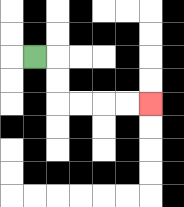{'start': '[1, 2]', 'end': '[6, 4]', 'path_directions': 'R,D,D,R,R,R,R', 'path_coordinates': '[[1, 2], [2, 2], [2, 3], [2, 4], [3, 4], [4, 4], [5, 4], [6, 4]]'}